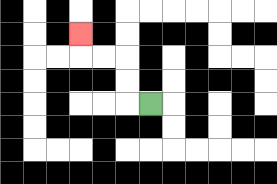{'start': '[6, 4]', 'end': '[3, 1]', 'path_directions': 'L,U,U,L,L,U', 'path_coordinates': '[[6, 4], [5, 4], [5, 3], [5, 2], [4, 2], [3, 2], [3, 1]]'}